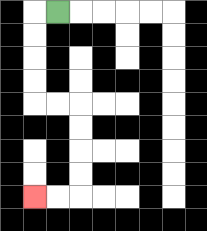{'start': '[2, 0]', 'end': '[1, 8]', 'path_directions': 'L,D,D,D,D,R,R,D,D,D,D,L,L', 'path_coordinates': '[[2, 0], [1, 0], [1, 1], [1, 2], [1, 3], [1, 4], [2, 4], [3, 4], [3, 5], [3, 6], [3, 7], [3, 8], [2, 8], [1, 8]]'}